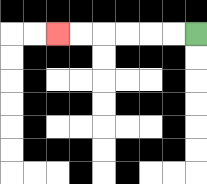{'start': '[8, 1]', 'end': '[2, 1]', 'path_directions': 'L,L,L,L,L,L', 'path_coordinates': '[[8, 1], [7, 1], [6, 1], [5, 1], [4, 1], [3, 1], [2, 1]]'}